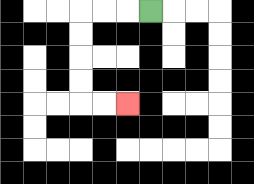{'start': '[6, 0]', 'end': '[5, 4]', 'path_directions': 'L,L,L,D,D,D,D,R,R', 'path_coordinates': '[[6, 0], [5, 0], [4, 0], [3, 0], [3, 1], [3, 2], [3, 3], [3, 4], [4, 4], [5, 4]]'}